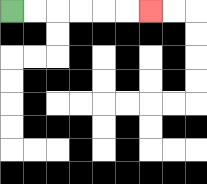{'start': '[0, 0]', 'end': '[6, 0]', 'path_directions': 'R,R,R,R,R,R', 'path_coordinates': '[[0, 0], [1, 0], [2, 0], [3, 0], [4, 0], [5, 0], [6, 0]]'}